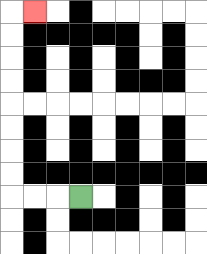{'start': '[3, 8]', 'end': '[1, 0]', 'path_directions': 'L,L,L,U,U,U,U,U,U,U,U,R', 'path_coordinates': '[[3, 8], [2, 8], [1, 8], [0, 8], [0, 7], [0, 6], [0, 5], [0, 4], [0, 3], [0, 2], [0, 1], [0, 0], [1, 0]]'}